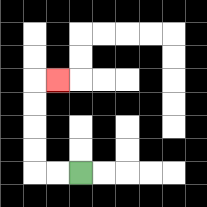{'start': '[3, 7]', 'end': '[2, 3]', 'path_directions': 'L,L,U,U,U,U,R', 'path_coordinates': '[[3, 7], [2, 7], [1, 7], [1, 6], [1, 5], [1, 4], [1, 3], [2, 3]]'}